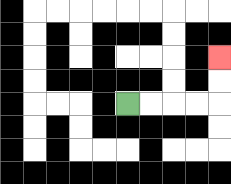{'start': '[5, 4]', 'end': '[9, 2]', 'path_directions': 'R,R,R,R,U,U', 'path_coordinates': '[[5, 4], [6, 4], [7, 4], [8, 4], [9, 4], [9, 3], [9, 2]]'}